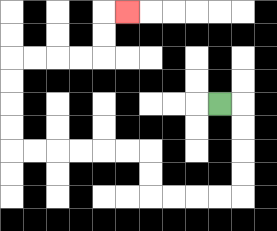{'start': '[9, 4]', 'end': '[5, 0]', 'path_directions': 'R,D,D,D,D,L,L,L,L,U,U,L,L,L,L,L,L,U,U,U,U,R,R,R,R,U,U,R', 'path_coordinates': '[[9, 4], [10, 4], [10, 5], [10, 6], [10, 7], [10, 8], [9, 8], [8, 8], [7, 8], [6, 8], [6, 7], [6, 6], [5, 6], [4, 6], [3, 6], [2, 6], [1, 6], [0, 6], [0, 5], [0, 4], [0, 3], [0, 2], [1, 2], [2, 2], [3, 2], [4, 2], [4, 1], [4, 0], [5, 0]]'}